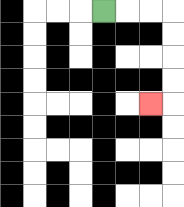{'start': '[4, 0]', 'end': '[6, 4]', 'path_directions': 'R,R,R,D,D,D,D,L', 'path_coordinates': '[[4, 0], [5, 0], [6, 0], [7, 0], [7, 1], [7, 2], [7, 3], [7, 4], [6, 4]]'}